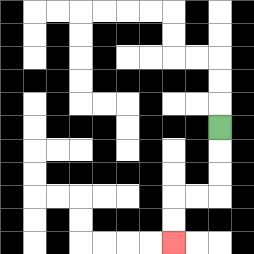{'start': '[9, 5]', 'end': '[7, 10]', 'path_directions': 'D,D,D,L,L,D,D', 'path_coordinates': '[[9, 5], [9, 6], [9, 7], [9, 8], [8, 8], [7, 8], [7, 9], [7, 10]]'}